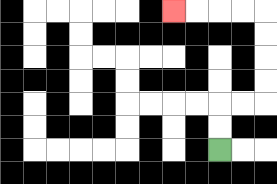{'start': '[9, 6]', 'end': '[7, 0]', 'path_directions': 'U,U,R,R,U,U,U,U,L,L,L,L', 'path_coordinates': '[[9, 6], [9, 5], [9, 4], [10, 4], [11, 4], [11, 3], [11, 2], [11, 1], [11, 0], [10, 0], [9, 0], [8, 0], [7, 0]]'}